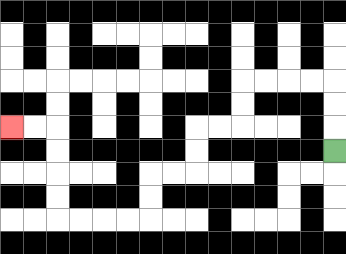{'start': '[14, 6]', 'end': '[0, 5]', 'path_directions': 'U,U,U,L,L,L,L,D,D,L,L,D,D,L,L,D,D,L,L,L,L,U,U,U,U,L,L', 'path_coordinates': '[[14, 6], [14, 5], [14, 4], [14, 3], [13, 3], [12, 3], [11, 3], [10, 3], [10, 4], [10, 5], [9, 5], [8, 5], [8, 6], [8, 7], [7, 7], [6, 7], [6, 8], [6, 9], [5, 9], [4, 9], [3, 9], [2, 9], [2, 8], [2, 7], [2, 6], [2, 5], [1, 5], [0, 5]]'}